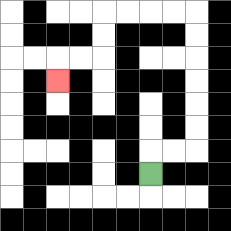{'start': '[6, 7]', 'end': '[2, 3]', 'path_directions': 'U,R,R,U,U,U,U,U,U,L,L,L,L,D,D,L,L,D', 'path_coordinates': '[[6, 7], [6, 6], [7, 6], [8, 6], [8, 5], [8, 4], [8, 3], [8, 2], [8, 1], [8, 0], [7, 0], [6, 0], [5, 0], [4, 0], [4, 1], [4, 2], [3, 2], [2, 2], [2, 3]]'}